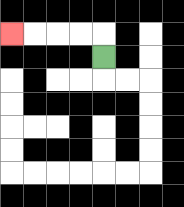{'start': '[4, 2]', 'end': '[0, 1]', 'path_directions': 'U,L,L,L,L', 'path_coordinates': '[[4, 2], [4, 1], [3, 1], [2, 1], [1, 1], [0, 1]]'}